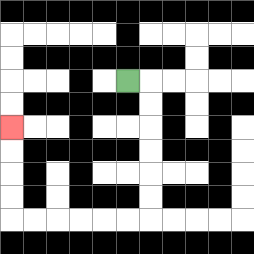{'start': '[5, 3]', 'end': '[0, 5]', 'path_directions': 'R,D,D,D,D,D,D,L,L,L,L,L,L,U,U,U,U', 'path_coordinates': '[[5, 3], [6, 3], [6, 4], [6, 5], [6, 6], [6, 7], [6, 8], [6, 9], [5, 9], [4, 9], [3, 9], [2, 9], [1, 9], [0, 9], [0, 8], [0, 7], [0, 6], [0, 5]]'}